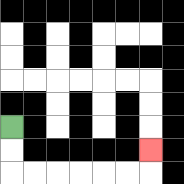{'start': '[0, 5]', 'end': '[6, 6]', 'path_directions': 'D,D,R,R,R,R,R,R,U', 'path_coordinates': '[[0, 5], [0, 6], [0, 7], [1, 7], [2, 7], [3, 7], [4, 7], [5, 7], [6, 7], [6, 6]]'}